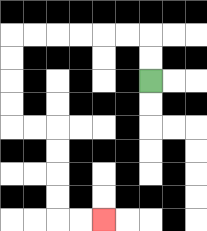{'start': '[6, 3]', 'end': '[4, 9]', 'path_directions': 'U,U,L,L,L,L,L,L,D,D,D,D,R,R,D,D,D,D,R,R', 'path_coordinates': '[[6, 3], [6, 2], [6, 1], [5, 1], [4, 1], [3, 1], [2, 1], [1, 1], [0, 1], [0, 2], [0, 3], [0, 4], [0, 5], [1, 5], [2, 5], [2, 6], [2, 7], [2, 8], [2, 9], [3, 9], [4, 9]]'}